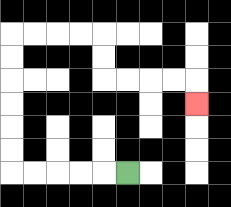{'start': '[5, 7]', 'end': '[8, 4]', 'path_directions': 'L,L,L,L,L,U,U,U,U,U,U,R,R,R,R,D,D,R,R,R,R,D', 'path_coordinates': '[[5, 7], [4, 7], [3, 7], [2, 7], [1, 7], [0, 7], [0, 6], [0, 5], [0, 4], [0, 3], [0, 2], [0, 1], [1, 1], [2, 1], [3, 1], [4, 1], [4, 2], [4, 3], [5, 3], [6, 3], [7, 3], [8, 3], [8, 4]]'}